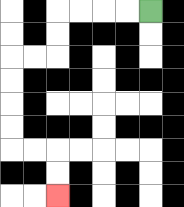{'start': '[6, 0]', 'end': '[2, 8]', 'path_directions': 'L,L,L,L,D,D,L,L,D,D,D,D,R,R,D,D', 'path_coordinates': '[[6, 0], [5, 0], [4, 0], [3, 0], [2, 0], [2, 1], [2, 2], [1, 2], [0, 2], [0, 3], [0, 4], [0, 5], [0, 6], [1, 6], [2, 6], [2, 7], [2, 8]]'}